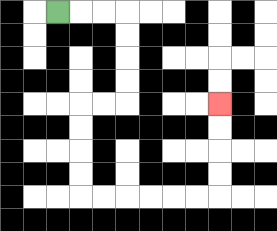{'start': '[2, 0]', 'end': '[9, 4]', 'path_directions': 'R,R,R,D,D,D,D,L,L,D,D,D,D,R,R,R,R,R,R,U,U,U,U', 'path_coordinates': '[[2, 0], [3, 0], [4, 0], [5, 0], [5, 1], [5, 2], [5, 3], [5, 4], [4, 4], [3, 4], [3, 5], [3, 6], [3, 7], [3, 8], [4, 8], [5, 8], [6, 8], [7, 8], [8, 8], [9, 8], [9, 7], [9, 6], [9, 5], [9, 4]]'}